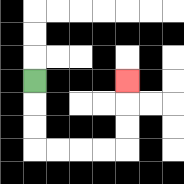{'start': '[1, 3]', 'end': '[5, 3]', 'path_directions': 'D,D,D,R,R,R,R,U,U,U', 'path_coordinates': '[[1, 3], [1, 4], [1, 5], [1, 6], [2, 6], [3, 6], [4, 6], [5, 6], [5, 5], [5, 4], [5, 3]]'}